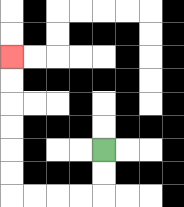{'start': '[4, 6]', 'end': '[0, 2]', 'path_directions': 'D,D,L,L,L,L,U,U,U,U,U,U', 'path_coordinates': '[[4, 6], [4, 7], [4, 8], [3, 8], [2, 8], [1, 8], [0, 8], [0, 7], [0, 6], [0, 5], [0, 4], [0, 3], [0, 2]]'}